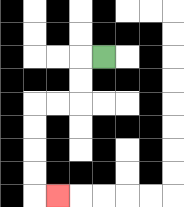{'start': '[4, 2]', 'end': '[2, 8]', 'path_directions': 'L,D,D,L,L,D,D,D,D,R', 'path_coordinates': '[[4, 2], [3, 2], [3, 3], [3, 4], [2, 4], [1, 4], [1, 5], [1, 6], [1, 7], [1, 8], [2, 8]]'}